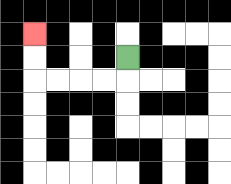{'start': '[5, 2]', 'end': '[1, 1]', 'path_directions': 'D,L,L,L,L,U,U', 'path_coordinates': '[[5, 2], [5, 3], [4, 3], [3, 3], [2, 3], [1, 3], [1, 2], [1, 1]]'}